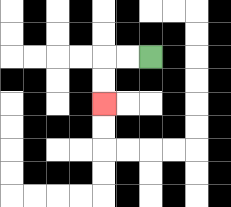{'start': '[6, 2]', 'end': '[4, 4]', 'path_directions': 'L,L,D,D', 'path_coordinates': '[[6, 2], [5, 2], [4, 2], [4, 3], [4, 4]]'}